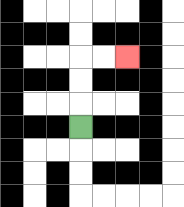{'start': '[3, 5]', 'end': '[5, 2]', 'path_directions': 'U,U,U,R,R', 'path_coordinates': '[[3, 5], [3, 4], [3, 3], [3, 2], [4, 2], [5, 2]]'}